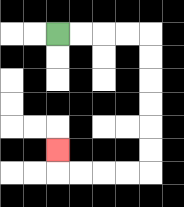{'start': '[2, 1]', 'end': '[2, 6]', 'path_directions': 'R,R,R,R,D,D,D,D,D,D,L,L,L,L,U', 'path_coordinates': '[[2, 1], [3, 1], [4, 1], [5, 1], [6, 1], [6, 2], [6, 3], [6, 4], [6, 5], [6, 6], [6, 7], [5, 7], [4, 7], [3, 7], [2, 7], [2, 6]]'}